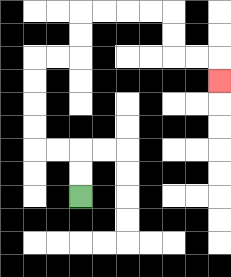{'start': '[3, 8]', 'end': '[9, 3]', 'path_directions': 'U,U,L,L,U,U,U,U,R,R,U,U,R,R,R,R,D,D,R,R,D', 'path_coordinates': '[[3, 8], [3, 7], [3, 6], [2, 6], [1, 6], [1, 5], [1, 4], [1, 3], [1, 2], [2, 2], [3, 2], [3, 1], [3, 0], [4, 0], [5, 0], [6, 0], [7, 0], [7, 1], [7, 2], [8, 2], [9, 2], [9, 3]]'}